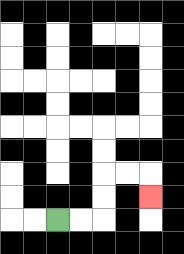{'start': '[2, 9]', 'end': '[6, 8]', 'path_directions': 'R,R,U,U,R,R,D', 'path_coordinates': '[[2, 9], [3, 9], [4, 9], [4, 8], [4, 7], [5, 7], [6, 7], [6, 8]]'}